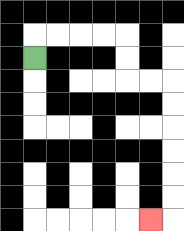{'start': '[1, 2]', 'end': '[6, 9]', 'path_directions': 'U,R,R,R,R,D,D,R,R,D,D,D,D,D,D,L', 'path_coordinates': '[[1, 2], [1, 1], [2, 1], [3, 1], [4, 1], [5, 1], [5, 2], [5, 3], [6, 3], [7, 3], [7, 4], [7, 5], [7, 6], [7, 7], [7, 8], [7, 9], [6, 9]]'}